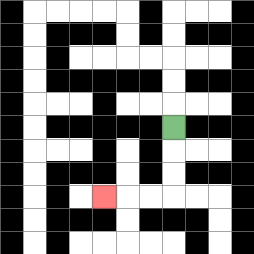{'start': '[7, 5]', 'end': '[4, 8]', 'path_directions': 'D,D,D,L,L,L', 'path_coordinates': '[[7, 5], [7, 6], [7, 7], [7, 8], [6, 8], [5, 8], [4, 8]]'}